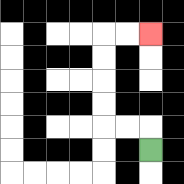{'start': '[6, 6]', 'end': '[6, 1]', 'path_directions': 'U,L,L,U,U,U,U,R,R', 'path_coordinates': '[[6, 6], [6, 5], [5, 5], [4, 5], [4, 4], [4, 3], [4, 2], [4, 1], [5, 1], [6, 1]]'}